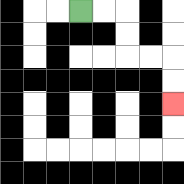{'start': '[3, 0]', 'end': '[7, 4]', 'path_directions': 'R,R,D,D,R,R,D,D', 'path_coordinates': '[[3, 0], [4, 0], [5, 0], [5, 1], [5, 2], [6, 2], [7, 2], [7, 3], [7, 4]]'}